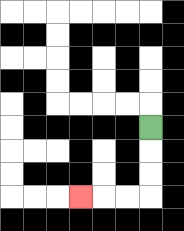{'start': '[6, 5]', 'end': '[3, 8]', 'path_directions': 'D,D,D,L,L,L', 'path_coordinates': '[[6, 5], [6, 6], [6, 7], [6, 8], [5, 8], [4, 8], [3, 8]]'}